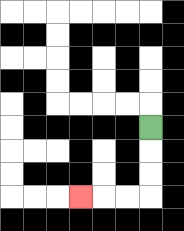{'start': '[6, 5]', 'end': '[3, 8]', 'path_directions': 'D,D,D,L,L,L', 'path_coordinates': '[[6, 5], [6, 6], [6, 7], [6, 8], [5, 8], [4, 8], [3, 8]]'}